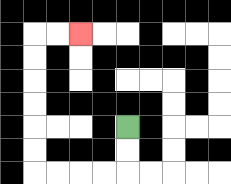{'start': '[5, 5]', 'end': '[3, 1]', 'path_directions': 'D,D,L,L,L,L,U,U,U,U,U,U,R,R', 'path_coordinates': '[[5, 5], [5, 6], [5, 7], [4, 7], [3, 7], [2, 7], [1, 7], [1, 6], [1, 5], [1, 4], [1, 3], [1, 2], [1, 1], [2, 1], [3, 1]]'}